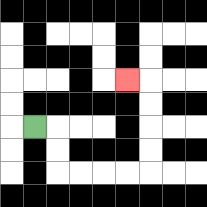{'start': '[1, 5]', 'end': '[5, 3]', 'path_directions': 'R,D,D,R,R,R,R,U,U,U,U,L', 'path_coordinates': '[[1, 5], [2, 5], [2, 6], [2, 7], [3, 7], [4, 7], [5, 7], [6, 7], [6, 6], [6, 5], [6, 4], [6, 3], [5, 3]]'}